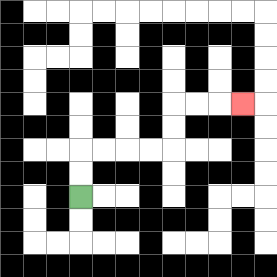{'start': '[3, 8]', 'end': '[10, 4]', 'path_directions': 'U,U,R,R,R,R,U,U,R,R,R', 'path_coordinates': '[[3, 8], [3, 7], [3, 6], [4, 6], [5, 6], [6, 6], [7, 6], [7, 5], [7, 4], [8, 4], [9, 4], [10, 4]]'}